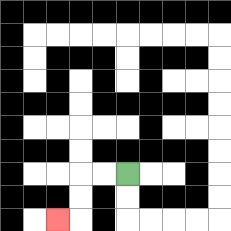{'start': '[5, 7]', 'end': '[2, 9]', 'path_directions': 'L,L,D,D,L', 'path_coordinates': '[[5, 7], [4, 7], [3, 7], [3, 8], [3, 9], [2, 9]]'}